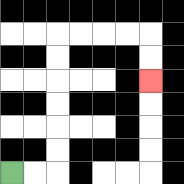{'start': '[0, 7]', 'end': '[6, 3]', 'path_directions': 'R,R,U,U,U,U,U,U,R,R,R,R,D,D', 'path_coordinates': '[[0, 7], [1, 7], [2, 7], [2, 6], [2, 5], [2, 4], [2, 3], [2, 2], [2, 1], [3, 1], [4, 1], [5, 1], [6, 1], [6, 2], [6, 3]]'}